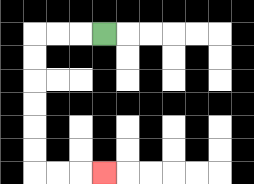{'start': '[4, 1]', 'end': '[4, 7]', 'path_directions': 'L,L,L,D,D,D,D,D,D,R,R,R', 'path_coordinates': '[[4, 1], [3, 1], [2, 1], [1, 1], [1, 2], [1, 3], [1, 4], [1, 5], [1, 6], [1, 7], [2, 7], [3, 7], [4, 7]]'}